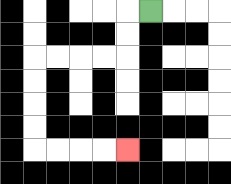{'start': '[6, 0]', 'end': '[5, 6]', 'path_directions': 'L,D,D,L,L,L,L,D,D,D,D,R,R,R,R', 'path_coordinates': '[[6, 0], [5, 0], [5, 1], [5, 2], [4, 2], [3, 2], [2, 2], [1, 2], [1, 3], [1, 4], [1, 5], [1, 6], [2, 6], [3, 6], [4, 6], [5, 6]]'}